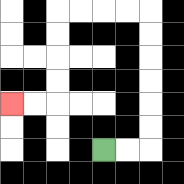{'start': '[4, 6]', 'end': '[0, 4]', 'path_directions': 'R,R,U,U,U,U,U,U,L,L,L,L,D,D,D,D,L,L', 'path_coordinates': '[[4, 6], [5, 6], [6, 6], [6, 5], [6, 4], [6, 3], [6, 2], [6, 1], [6, 0], [5, 0], [4, 0], [3, 0], [2, 0], [2, 1], [2, 2], [2, 3], [2, 4], [1, 4], [0, 4]]'}